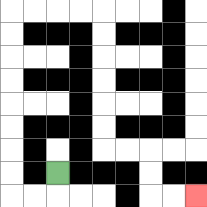{'start': '[2, 7]', 'end': '[8, 8]', 'path_directions': 'D,L,L,U,U,U,U,U,U,U,U,R,R,R,R,D,D,D,D,D,D,R,R,D,D,R,R', 'path_coordinates': '[[2, 7], [2, 8], [1, 8], [0, 8], [0, 7], [0, 6], [0, 5], [0, 4], [0, 3], [0, 2], [0, 1], [0, 0], [1, 0], [2, 0], [3, 0], [4, 0], [4, 1], [4, 2], [4, 3], [4, 4], [4, 5], [4, 6], [5, 6], [6, 6], [6, 7], [6, 8], [7, 8], [8, 8]]'}